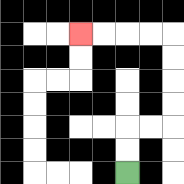{'start': '[5, 7]', 'end': '[3, 1]', 'path_directions': 'U,U,R,R,U,U,U,U,L,L,L,L', 'path_coordinates': '[[5, 7], [5, 6], [5, 5], [6, 5], [7, 5], [7, 4], [7, 3], [7, 2], [7, 1], [6, 1], [5, 1], [4, 1], [3, 1]]'}